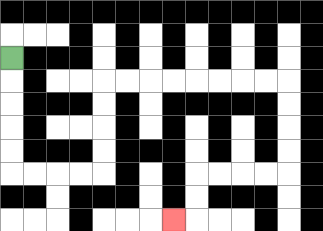{'start': '[0, 2]', 'end': '[7, 9]', 'path_directions': 'D,D,D,D,D,R,R,R,R,U,U,U,U,R,R,R,R,R,R,R,R,D,D,D,D,L,L,L,L,D,D,L', 'path_coordinates': '[[0, 2], [0, 3], [0, 4], [0, 5], [0, 6], [0, 7], [1, 7], [2, 7], [3, 7], [4, 7], [4, 6], [4, 5], [4, 4], [4, 3], [5, 3], [6, 3], [7, 3], [8, 3], [9, 3], [10, 3], [11, 3], [12, 3], [12, 4], [12, 5], [12, 6], [12, 7], [11, 7], [10, 7], [9, 7], [8, 7], [8, 8], [8, 9], [7, 9]]'}